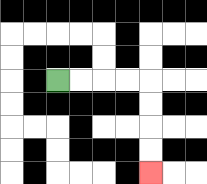{'start': '[2, 3]', 'end': '[6, 7]', 'path_directions': 'R,R,R,R,D,D,D,D', 'path_coordinates': '[[2, 3], [3, 3], [4, 3], [5, 3], [6, 3], [6, 4], [6, 5], [6, 6], [6, 7]]'}